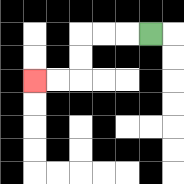{'start': '[6, 1]', 'end': '[1, 3]', 'path_directions': 'L,L,L,D,D,L,L', 'path_coordinates': '[[6, 1], [5, 1], [4, 1], [3, 1], [3, 2], [3, 3], [2, 3], [1, 3]]'}